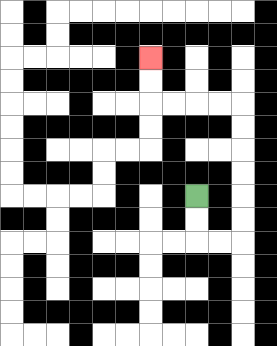{'start': '[8, 8]', 'end': '[6, 2]', 'path_directions': 'D,D,R,R,U,U,U,U,U,U,L,L,L,L,U,U', 'path_coordinates': '[[8, 8], [8, 9], [8, 10], [9, 10], [10, 10], [10, 9], [10, 8], [10, 7], [10, 6], [10, 5], [10, 4], [9, 4], [8, 4], [7, 4], [6, 4], [6, 3], [6, 2]]'}